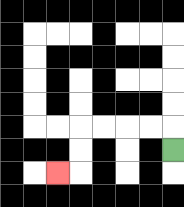{'start': '[7, 6]', 'end': '[2, 7]', 'path_directions': 'U,L,L,L,L,D,D,L', 'path_coordinates': '[[7, 6], [7, 5], [6, 5], [5, 5], [4, 5], [3, 5], [3, 6], [3, 7], [2, 7]]'}